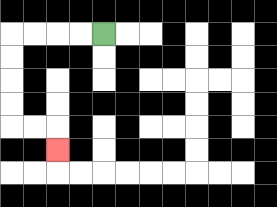{'start': '[4, 1]', 'end': '[2, 6]', 'path_directions': 'L,L,L,L,D,D,D,D,R,R,D', 'path_coordinates': '[[4, 1], [3, 1], [2, 1], [1, 1], [0, 1], [0, 2], [0, 3], [0, 4], [0, 5], [1, 5], [2, 5], [2, 6]]'}